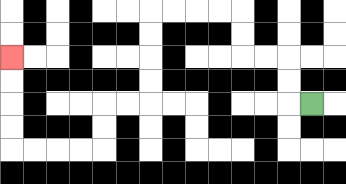{'start': '[13, 4]', 'end': '[0, 2]', 'path_directions': 'L,U,U,L,L,U,U,L,L,L,L,D,D,D,D,L,L,D,D,L,L,L,L,U,U,U,U', 'path_coordinates': '[[13, 4], [12, 4], [12, 3], [12, 2], [11, 2], [10, 2], [10, 1], [10, 0], [9, 0], [8, 0], [7, 0], [6, 0], [6, 1], [6, 2], [6, 3], [6, 4], [5, 4], [4, 4], [4, 5], [4, 6], [3, 6], [2, 6], [1, 6], [0, 6], [0, 5], [0, 4], [0, 3], [0, 2]]'}